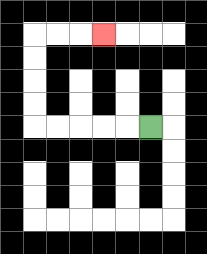{'start': '[6, 5]', 'end': '[4, 1]', 'path_directions': 'L,L,L,L,L,U,U,U,U,R,R,R', 'path_coordinates': '[[6, 5], [5, 5], [4, 5], [3, 5], [2, 5], [1, 5], [1, 4], [1, 3], [1, 2], [1, 1], [2, 1], [3, 1], [4, 1]]'}